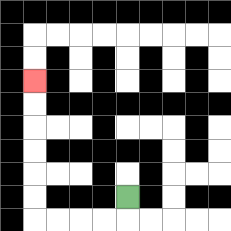{'start': '[5, 8]', 'end': '[1, 3]', 'path_directions': 'D,L,L,L,L,U,U,U,U,U,U', 'path_coordinates': '[[5, 8], [5, 9], [4, 9], [3, 9], [2, 9], [1, 9], [1, 8], [1, 7], [1, 6], [1, 5], [1, 4], [1, 3]]'}